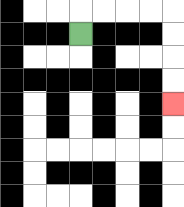{'start': '[3, 1]', 'end': '[7, 4]', 'path_directions': 'U,R,R,R,R,D,D,D,D', 'path_coordinates': '[[3, 1], [3, 0], [4, 0], [5, 0], [6, 0], [7, 0], [7, 1], [7, 2], [7, 3], [7, 4]]'}